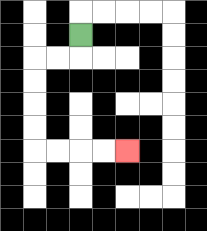{'start': '[3, 1]', 'end': '[5, 6]', 'path_directions': 'D,L,L,D,D,D,D,R,R,R,R', 'path_coordinates': '[[3, 1], [3, 2], [2, 2], [1, 2], [1, 3], [1, 4], [1, 5], [1, 6], [2, 6], [3, 6], [4, 6], [5, 6]]'}